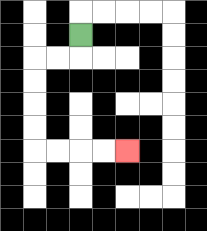{'start': '[3, 1]', 'end': '[5, 6]', 'path_directions': 'D,L,L,D,D,D,D,R,R,R,R', 'path_coordinates': '[[3, 1], [3, 2], [2, 2], [1, 2], [1, 3], [1, 4], [1, 5], [1, 6], [2, 6], [3, 6], [4, 6], [5, 6]]'}